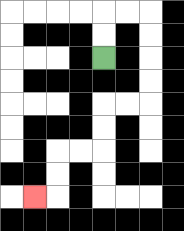{'start': '[4, 2]', 'end': '[1, 8]', 'path_directions': 'U,U,R,R,D,D,D,D,L,L,D,D,L,L,D,D,L', 'path_coordinates': '[[4, 2], [4, 1], [4, 0], [5, 0], [6, 0], [6, 1], [6, 2], [6, 3], [6, 4], [5, 4], [4, 4], [4, 5], [4, 6], [3, 6], [2, 6], [2, 7], [2, 8], [1, 8]]'}